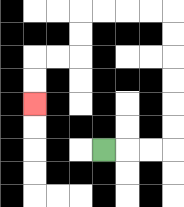{'start': '[4, 6]', 'end': '[1, 4]', 'path_directions': 'R,R,R,U,U,U,U,U,U,L,L,L,L,D,D,L,L,D,D', 'path_coordinates': '[[4, 6], [5, 6], [6, 6], [7, 6], [7, 5], [7, 4], [7, 3], [7, 2], [7, 1], [7, 0], [6, 0], [5, 0], [4, 0], [3, 0], [3, 1], [3, 2], [2, 2], [1, 2], [1, 3], [1, 4]]'}